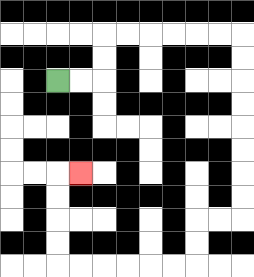{'start': '[2, 3]', 'end': '[3, 7]', 'path_directions': 'R,R,U,U,R,R,R,R,R,R,D,D,D,D,D,D,D,D,L,L,D,D,L,L,L,L,L,L,U,U,U,U,R', 'path_coordinates': '[[2, 3], [3, 3], [4, 3], [4, 2], [4, 1], [5, 1], [6, 1], [7, 1], [8, 1], [9, 1], [10, 1], [10, 2], [10, 3], [10, 4], [10, 5], [10, 6], [10, 7], [10, 8], [10, 9], [9, 9], [8, 9], [8, 10], [8, 11], [7, 11], [6, 11], [5, 11], [4, 11], [3, 11], [2, 11], [2, 10], [2, 9], [2, 8], [2, 7], [3, 7]]'}